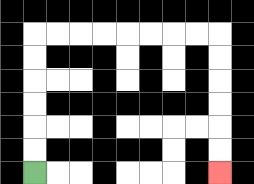{'start': '[1, 7]', 'end': '[9, 7]', 'path_directions': 'U,U,U,U,U,U,R,R,R,R,R,R,R,R,D,D,D,D,D,D', 'path_coordinates': '[[1, 7], [1, 6], [1, 5], [1, 4], [1, 3], [1, 2], [1, 1], [2, 1], [3, 1], [4, 1], [5, 1], [6, 1], [7, 1], [8, 1], [9, 1], [9, 2], [9, 3], [9, 4], [9, 5], [9, 6], [9, 7]]'}